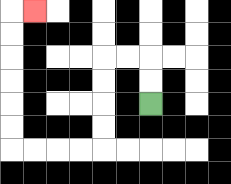{'start': '[6, 4]', 'end': '[1, 0]', 'path_directions': 'U,U,L,L,D,D,D,D,L,L,L,L,U,U,U,U,U,U,R', 'path_coordinates': '[[6, 4], [6, 3], [6, 2], [5, 2], [4, 2], [4, 3], [4, 4], [4, 5], [4, 6], [3, 6], [2, 6], [1, 6], [0, 6], [0, 5], [0, 4], [0, 3], [0, 2], [0, 1], [0, 0], [1, 0]]'}